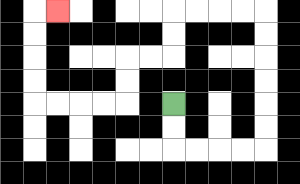{'start': '[7, 4]', 'end': '[2, 0]', 'path_directions': 'D,D,R,R,R,R,U,U,U,U,U,U,L,L,L,L,D,D,L,L,D,D,L,L,L,L,U,U,U,U,R', 'path_coordinates': '[[7, 4], [7, 5], [7, 6], [8, 6], [9, 6], [10, 6], [11, 6], [11, 5], [11, 4], [11, 3], [11, 2], [11, 1], [11, 0], [10, 0], [9, 0], [8, 0], [7, 0], [7, 1], [7, 2], [6, 2], [5, 2], [5, 3], [5, 4], [4, 4], [3, 4], [2, 4], [1, 4], [1, 3], [1, 2], [1, 1], [1, 0], [2, 0]]'}